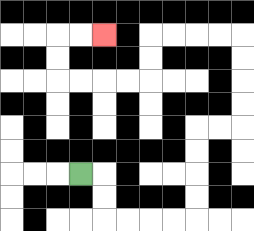{'start': '[3, 7]', 'end': '[4, 1]', 'path_directions': 'R,D,D,R,R,R,R,U,U,U,U,R,R,U,U,U,U,L,L,L,L,D,D,L,L,L,L,U,U,R,R', 'path_coordinates': '[[3, 7], [4, 7], [4, 8], [4, 9], [5, 9], [6, 9], [7, 9], [8, 9], [8, 8], [8, 7], [8, 6], [8, 5], [9, 5], [10, 5], [10, 4], [10, 3], [10, 2], [10, 1], [9, 1], [8, 1], [7, 1], [6, 1], [6, 2], [6, 3], [5, 3], [4, 3], [3, 3], [2, 3], [2, 2], [2, 1], [3, 1], [4, 1]]'}